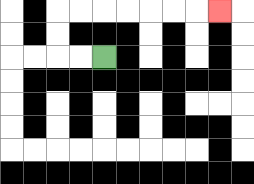{'start': '[4, 2]', 'end': '[9, 0]', 'path_directions': 'L,L,U,U,R,R,R,R,R,R,R', 'path_coordinates': '[[4, 2], [3, 2], [2, 2], [2, 1], [2, 0], [3, 0], [4, 0], [5, 0], [6, 0], [7, 0], [8, 0], [9, 0]]'}